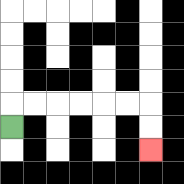{'start': '[0, 5]', 'end': '[6, 6]', 'path_directions': 'U,R,R,R,R,R,R,D,D', 'path_coordinates': '[[0, 5], [0, 4], [1, 4], [2, 4], [3, 4], [4, 4], [5, 4], [6, 4], [6, 5], [6, 6]]'}